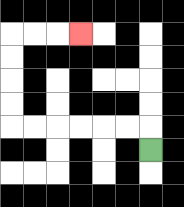{'start': '[6, 6]', 'end': '[3, 1]', 'path_directions': 'U,L,L,L,L,L,L,U,U,U,U,R,R,R', 'path_coordinates': '[[6, 6], [6, 5], [5, 5], [4, 5], [3, 5], [2, 5], [1, 5], [0, 5], [0, 4], [0, 3], [0, 2], [0, 1], [1, 1], [2, 1], [3, 1]]'}